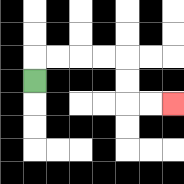{'start': '[1, 3]', 'end': '[7, 4]', 'path_directions': 'U,R,R,R,R,D,D,R,R', 'path_coordinates': '[[1, 3], [1, 2], [2, 2], [3, 2], [4, 2], [5, 2], [5, 3], [5, 4], [6, 4], [7, 4]]'}